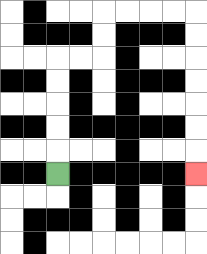{'start': '[2, 7]', 'end': '[8, 7]', 'path_directions': 'U,U,U,U,U,R,R,U,U,R,R,R,R,D,D,D,D,D,D,D', 'path_coordinates': '[[2, 7], [2, 6], [2, 5], [2, 4], [2, 3], [2, 2], [3, 2], [4, 2], [4, 1], [4, 0], [5, 0], [6, 0], [7, 0], [8, 0], [8, 1], [8, 2], [8, 3], [8, 4], [8, 5], [8, 6], [8, 7]]'}